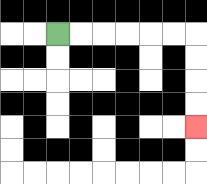{'start': '[2, 1]', 'end': '[8, 5]', 'path_directions': 'R,R,R,R,R,R,D,D,D,D', 'path_coordinates': '[[2, 1], [3, 1], [4, 1], [5, 1], [6, 1], [7, 1], [8, 1], [8, 2], [8, 3], [8, 4], [8, 5]]'}